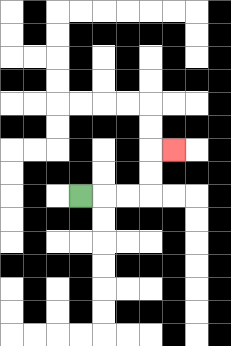{'start': '[3, 8]', 'end': '[7, 6]', 'path_directions': 'R,R,R,U,U,R', 'path_coordinates': '[[3, 8], [4, 8], [5, 8], [6, 8], [6, 7], [6, 6], [7, 6]]'}